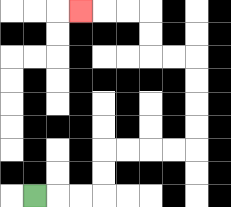{'start': '[1, 8]', 'end': '[3, 0]', 'path_directions': 'R,R,R,U,U,R,R,R,R,U,U,U,U,L,L,U,U,L,L,L', 'path_coordinates': '[[1, 8], [2, 8], [3, 8], [4, 8], [4, 7], [4, 6], [5, 6], [6, 6], [7, 6], [8, 6], [8, 5], [8, 4], [8, 3], [8, 2], [7, 2], [6, 2], [6, 1], [6, 0], [5, 0], [4, 0], [3, 0]]'}